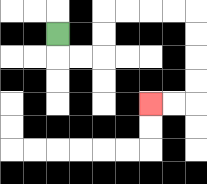{'start': '[2, 1]', 'end': '[6, 4]', 'path_directions': 'D,R,R,U,U,R,R,R,R,D,D,D,D,L,L', 'path_coordinates': '[[2, 1], [2, 2], [3, 2], [4, 2], [4, 1], [4, 0], [5, 0], [6, 0], [7, 0], [8, 0], [8, 1], [8, 2], [8, 3], [8, 4], [7, 4], [6, 4]]'}